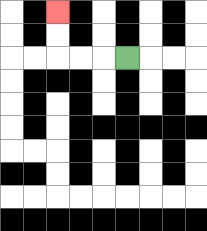{'start': '[5, 2]', 'end': '[2, 0]', 'path_directions': 'L,L,L,U,U', 'path_coordinates': '[[5, 2], [4, 2], [3, 2], [2, 2], [2, 1], [2, 0]]'}